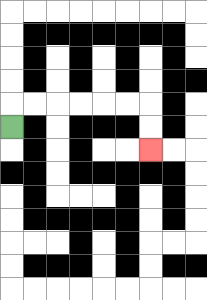{'start': '[0, 5]', 'end': '[6, 6]', 'path_directions': 'U,R,R,R,R,R,R,D,D', 'path_coordinates': '[[0, 5], [0, 4], [1, 4], [2, 4], [3, 4], [4, 4], [5, 4], [6, 4], [6, 5], [6, 6]]'}